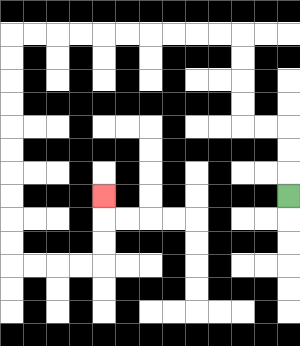{'start': '[12, 8]', 'end': '[4, 8]', 'path_directions': 'U,U,U,L,L,U,U,U,U,L,L,L,L,L,L,L,L,L,L,D,D,D,D,D,D,D,D,D,D,R,R,R,R,U,U,U', 'path_coordinates': '[[12, 8], [12, 7], [12, 6], [12, 5], [11, 5], [10, 5], [10, 4], [10, 3], [10, 2], [10, 1], [9, 1], [8, 1], [7, 1], [6, 1], [5, 1], [4, 1], [3, 1], [2, 1], [1, 1], [0, 1], [0, 2], [0, 3], [0, 4], [0, 5], [0, 6], [0, 7], [0, 8], [0, 9], [0, 10], [0, 11], [1, 11], [2, 11], [3, 11], [4, 11], [4, 10], [4, 9], [4, 8]]'}